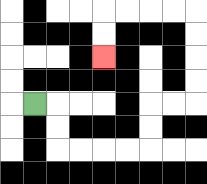{'start': '[1, 4]', 'end': '[4, 2]', 'path_directions': 'R,D,D,R,R,R,R,U,U,R,R,U,U,U,U,L,L,L,L,D,D', 'path_coordinates': '[[1, 4], [2, 4], [2, 5], [2, 6], [3, 6], [4, 6], [5, 6], [6, 6], [6, 5], [6, 4], [7, 4], [8, 4], [8, 3], [8, 2], [8, 1], [8, 0], [7, 0], [6, 0], [5, 0], [4, 0], [4, 1], [4, 2]]'}